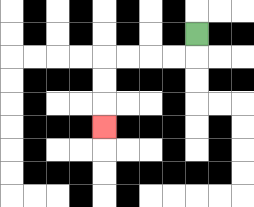{'start': '[8, 1]', 'end': '[4, 5]', 'path_directions': 'D,L,L,L,L,D,D,D', 'path_coordinates': '[[8, 1], [8, 2], [7, 2], [6, 2], [5, 2], [4, 2], [4, 3], [4, 4], [4, 5]]'}